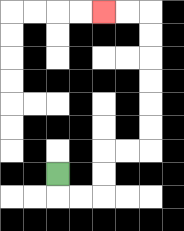{'start': '[2, 7]', 'end': '[4, 0]', 'path_directions': 'D,R,R,U,U,R,R,U,U,U,U,U,U,L,L', 'path_coordinates': '[[2, 7], [2, 8], [3, 8], [4, 8], [4, 7], [4, 6], [5, 6], [6, 6], [6, 5], [6, 4], [6, 3], [6, 2], [6, 1], [6, 0], [5, 0], [4, 0]]'}